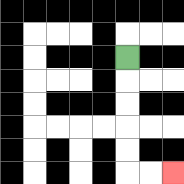{'start': '[5, 2]', 'end': '[7, 7]', 'path_directions': 'D,D,D,D,D,R,R', 'path_coordinates': '[[5, 2], [5, 3], [5, 4], [5, 5], [5, 6], [5, 7], [6, 7], [7, 7]]'}